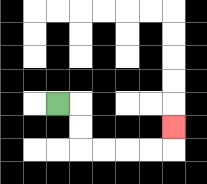{'start': '[2, 4]', 'end': '[7, 5]', 'path_directions': 'R,D,D,R,R,R,R,U', 'path_coordinates': '[[2, 4], [3, 4], [3, 5], [3, 6], [4, 6], [5, 6], [6, 6], [7, 6], [7, 5]]'}